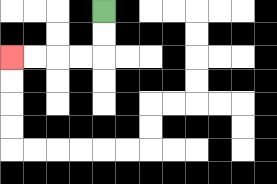{'start': '[4, 0]', 'end': '[0, 2]', 'path_directions': 'D,D,L,L,L,L', 'path_coordinates': '[[4, 0], [4, 1], [4, 2], [3, 2], [2, 2], [1, 2], [0, 2]]'}